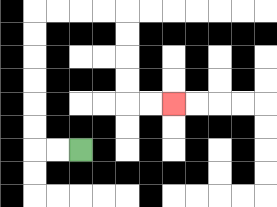{'start': '[3, 6]', 'end': '[7, 4]', 'path_directions': 'L,L,U,U,U,U,U,U,R,R,R,R,D,D,D,D,R,R', 'path_coordinates': '[[3, 6], [2, 6], [1, 6], [1, 5], [1, 4], [1, 3], [1, 2], [1, 1], [1, 0], [2, 0], [3, 0], [4, 0], [5, 0], [5, 1], [5, 2], [5, 3], [5, 4], [6, 4], [7, 4]]'}